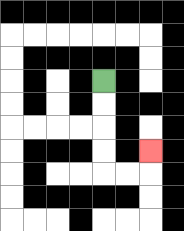{'start': '[4, 3]', 'end': '[6, 6]', 'path_directions': 'D,D,D,D,R,R,U', 'path_coordinates': '[[4, 3], [4, 4], [4, 5], [4, 6], [4, 7], [5, 7], [6, 7], [6, 6]]'}